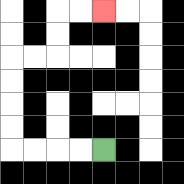{'start': '[4, 6]', 'end': '[4, 0]', 'path_directions': 'L,L,L,L,U,U,U,U,R,R,U,U,R,R', 'path_coordinates': '[[4, 6], [3, 6], [2, 6], [1, 6], [0, 6], [0, 5], [0, 4], [0, 3], [0, 2], [1, 2], [2, 2], [2, 1], [2, 0], [3, 0], [4, 0]]'}